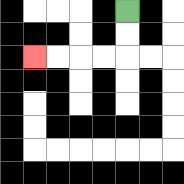{'start': '[5, 0]', 'end': '[1, 2]', 'path_directions': 'D,D,L,L,L,L', 'path_coordinates': '[[5, 0], [5, 1], [5, 2], [4, 2], [3, 2], [2, 2], [1, 2]]'}